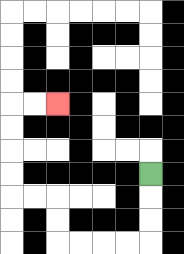{'start': '[6, 7]', 'end': '[2, 4]', 'path_directions': 'D,D,D,L,L,L,L,U,U,L,L,U,U,U,U,R,R', 'path_coordinates': '[[6, 7], [6, 8], [6, 9], [6, 10], [5, 10], [4, 10], [3, 10], [2, 10], [2, 9], [2, 8], [1, 8], [0, 8], [0, 7], [0, 6], [0, 5], [0, 4], [1, 4], [2, 4]]'}